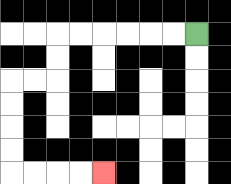{'start': '[8, 1]', 'end': '[4, 7]', 'path_directions': 'L,L,L,L,L,L,D,D,L,L,D,D,D,D,R,R,R,R', 'path_coordinates': '[[8, 1], [7, 1], [6, 1], [5, 1], [4, 1], [3, 1], [2, 1], [2, 2], [2, 3], [1, 3], [0, 3], [0, 4], [0, 5], [0, 6], [0, 7], [1, 7], [2, 7], [3, 7], [4, 7]]'}